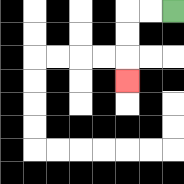{'start': '[7, 0]', 'end': '[5, 3]', 'path_directions': 'L,L,D,D,D', 'path_coordinates': '[[7, 0], [6, 0], [5, 0], [5, 1], [5, 2], [5, 3]]'}